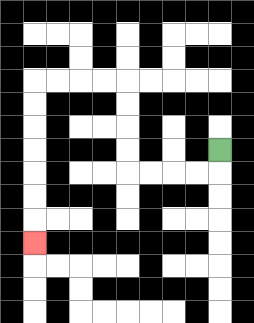{'start': '[9, 6]', 'end': '[1, 10]', 'path_directions': 'D,L,L,L,L,U,U,U,U,L,L,L,L,D,D,D,D,D,D,D', 'path_coordinates': '[[9, 6], [9, 7], [8, 7], [7, 7], [6, 7], [5, 7], [5, 6], [5, 5], [5, 4], [5, 3], [4, 3], [3, 3], [2, 3], [1, 3], [1, 4], [1, 5], [1, 6], [1, 7], [1, 8], [1, 9], [1, 10]]'}